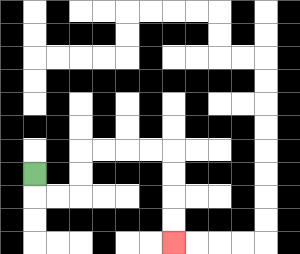{'start': '[1, 7]', 'end': '[7, 10]', 'path_directions': 'D,R,R,U,U,R,R,R,R,D,D,D,D', 'path_coordinates': '[[1, 7], [1, 8], [2, 8], [3, 8], [3, 7], [3, 6], [4, 6], [5, 6], [6, 6], [7, 6], [7, 7], [7, 8], [7, 9], [7, 10]]'}